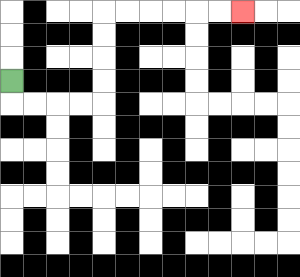{'start': '[0, 3]', 'end': '[10, 0]', 'path_directions': 'D,R,R,R,R,U,U,U,U,R,R,R,R,R,R', 'path_coordinates': '[[0, 3], [0, 4], [1, 4], [2, 4], [3, 4], [4, 4], [4, 3], [4, 2], [4, 1], [4, 0], [5, 0], [6, 0], [7, 0], [8, 0], [9, 0], [10, 0]]'}